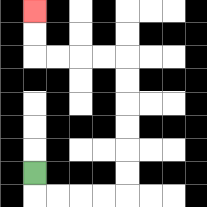{'start': '[1, 7]', 'end': '[1, 0]', 'path_directions': 'D,R,R,R,R,U,U,U,U,U,U,L,L,L,L,U,U', 'path_coordinates': '[[1, 7], [1, 8], [2, 8], [3, 8], [4, 8], [5, 8], [5, 7], [5, 6], [5, 5], [5, 4], [5, 3], [5, 2], [4, 2], [3, 2], [2, 2], [1, 2], [1, 1], [1, 0]]'}